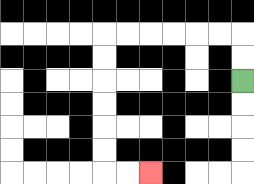{'start': '[10, 3]', 'end': '[6, 7]', 'path_directions': 'U,U,L,L,L,L,L,L,D,D,D,D,D,D,R,R', 'path_coordinates': '[[10, 3], [10, 2], [10, 1], [9, 1], [8, 1], [7, 1], [6, 1], [5, 1], [4, 1], [4, 2], [4, 3], [4, 4], [4, 5], [4, 6], [4, 7], [5, 7], [6, 7]]'}